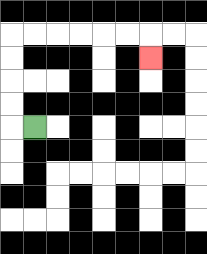{'start': '[1, 5]', 'end': '[6, 2]', 'path_directions': 'L,U,U,U,U,R,R,R,R,R,R,D', 'path_coordinates': '[[1, 5], [0, 5], [0, 4], [0, 3], [0, 2], [0, 1], [1, 1], [2, 1], [3, 1], [4, 1], [5, 1], [6, 1], [6, 2]]'}